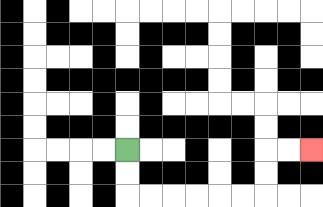{'start': '[5, 6]', 'end': '[13, 6]', 'path_directions': 'D,D,R,R,R,R,R,R,U,U,R,R', 'path_coordinates': '[[5, 6], [5, 7], [5, 8], [6, 8], [7, 8], [8, 8], [9, 8], [10, 8], [11, 8], [11, 7], [11, 6], [12, 6], [13, 6]]'}